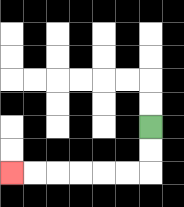{'start': '[6, 5]', 'end': '[0, 7]', 'path_directions': 'D,D,L,L,L,L,L,L', 'path_coordinates': '[[6, 5], [6, 6], [6, 7], [5, 7], [4, 7], [3, 7], [2, 7], [1, 7], [0, 7]]'}